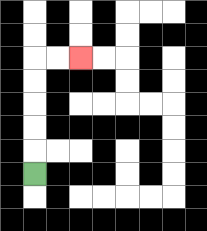{'start': '[1, 7]', 'end': '[3, 2]', 'path_directions': 'U,U,U,U,U,R,R', 'path_coordinates': '[[1, 7], [1, 6], [1, 5], [1, 4], [1, 3], [1, 2], [2, 2], [3, 2]]'}